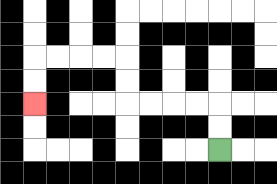{'start': '[9, 6]', 'end': '[1, 4]', 'path_directions': 'U,U,L,L,L,L,U,U,L,L,L,L,D,D', 'path_coordinates': '[[9, 6], [9, 5], [9, 4], [8, 4], [7, 4], [6, 4], [5, 4], [5, 3], [5, 2], [4, 2], [3, 2], [2, 2], [1, 2], [1, 3], [1, 4]]'}